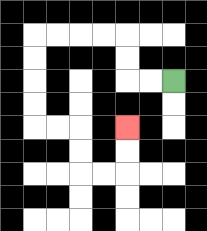{'start': '[7, 3]', 'end': '[5, 5]', 'path_directions': 'L,L,U,U,L,L,L,L,D,D,D,D,R,R,D,D,R,R,U,U', 'path_coordinates': '[[7, 3], [6, 3], [5, 3], [5, 2], [5, 1], [4, 1], [3, 1], [2, 1], [1, 1], [1, 2], [1, 3], [1, 4], [1, 5], [2, 5], [3, 5], [3, 6], [3, 7], [4, 7], [5, 7], [5, 6], [5, 5]]'}